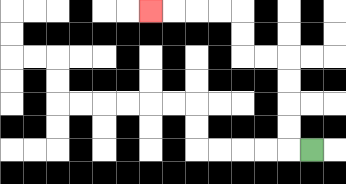{'start': '[13, 6]', 'end': '[6, 0]', 'path_directions': 'L,U,U,U,U,L,L,U,U,L,L,L,L', 'path_coordinates': '[[13, 6], [12, 6], [12, 5], [12, 4], [12, 3], [12, 2], [11, 2], [10, 2], [10, 1], [10, 0], [9, 0], [8, 0], [7, 0], [6, 0]]'}